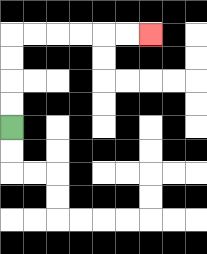{'start': '[0, 5]', 'end': '[6, 1]', 'path_directions': 'U,U,U,U,R,R,R,R,R,R', 'path_coordinates': '[[0, 5], [0, 4], [0, 3], [0, 2], [0, 1], [1, 1], [2, 1], [3, 1], [4, 1], [5, 1], [6, 1]]'}